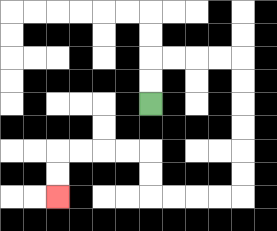{'start': '[6, 4]', 'end': '[2, 8]', 'path_directions': 'U,U,R,R,R,R,D,D,D,D,D,D,L,L,L,L,U,U,L,L,L,L,D,D', 'path_coordinates': '[[6, 4], [6, 3], [6, 2], [7, 2], [8, 2], [9, 2], [10, 2], [10, 3], [10, 4], [10, 5], [10, 6], [10, 7], [10, 8], [9, 8], [8, 8], [7, 8], [6, 8], [6, 7], [6, 6], [5, 6], [4, 6], [3, 6], [2, 6], [2, 7], [2, 8]]'}